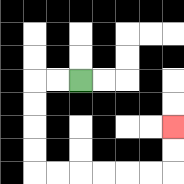{'start': '[3, 3]', 'end': '[7, 5]', 'path_directions': 'L,L,D,D,D,D,R,R,R,R,R,R,U,U', 'path_coordinates': '[[3, 3], [2, 3], [1, 3], [1, 4], [1, 5], [1, 6], [1, 7], [2, 7], [3, 7], [4, 7], [5, 7], [6, 7], [7, 7], [7, 6], [7, 5]]'}